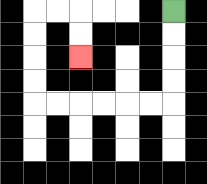{'start': '[7, 0]', 'end': '[3, 2]', 'path_directions': 'D,D,D,D,L,L,L,L,L,L,U,U,U,U,R,R,D,D', 'path_coordinates': '[[7, 0], [7, 1], [7, 2], [7, 3], [7, 4], [6, 4], [5, 4], [4, 4], [3, 4], [2, 4], [1, 4], [1, 3], [1, 2], [1, 1], [1, 0], [2, 0], [3, 0], [3, 1], [3, 2]]'}